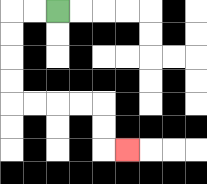{'start': '[2, 0]', 'end': '[5, 6]', 'path_directions': 'L,L,D,D,D,D,R,R,R,R,D,D,R', 'path_coordinates': '[[2, 0], [1, 0], [0, 0], [0, 1], [0, 2], [0, 3], [0, 4], [1, 4], [2, 4], [3, 4], [4, 4], [4, 5], [4, 6], [5, 6]]'}